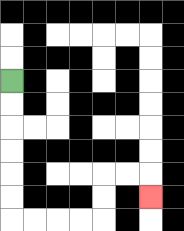{'start': '[0, 3]', 'end': '[6, 8]', 'path_directions': 'D,D,D,D,D,D,R,R,R,R,U,U,R,R,D', 'path_coordinates': '[[0, 3], [0, 4], [0, 5], [0, 6], [0, 7], [0, 8], [0, 9], [1, 9], [2, 9], [3, 9], [4, 9], [4, 8], [4, 7], [5, 7], [6, 7], [6, 8]]'}